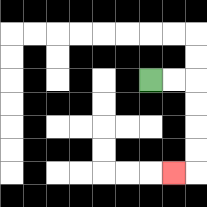{'start': '[6, 3]', 'end': '[7, 7]', 'path_directions': 'R,R,D,D,D,D,L', 'path_coordinates': '[[6, 3], [7, 3], [8, 3], [8, 4], [8, 5], [8, 6], [8, 7], [7, 7]]'}